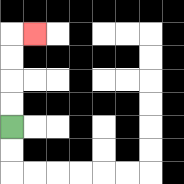{'start': '[0, 5]', 'end': '[1, 1]', 'path_directions': 'U,U,U,U,R', 'path_coordinates': '[[0, 5], [0, 4], [0, 3], [0, 2], [0, 1], [1, 1]]'}